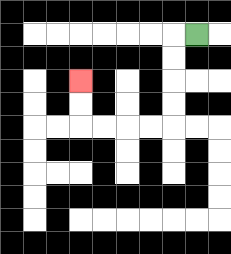{'start': '[8, 1]', 'end': '[3, 3]', 'path_directions': 'L,D,D,D,D,L,L,L,L,U,U', 'path_coordinates': '[[8, 1], [7, 1], [7, 2], [7, 3], [7, 4], [7, 5], [6, 5], [5, 5], [4, 5], [3, 5], [3, 4], [3, 3]]'}